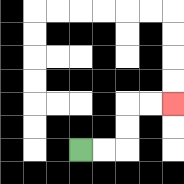{'start': '[3, 6]', 'end': '[7, 4]', 'path_directions': 'R,R,U,U,R,R', 'path_coordinates': '[[3, 6], [4, 6], [5, 6], [5, 5], [5, 4], [6, 4], [7, 4]]'}